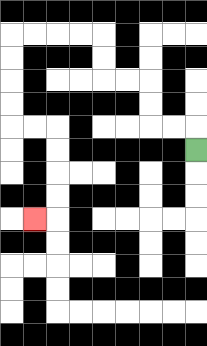{'start': '[8, 6]', 'end': '[1, 9]', 'path_directions': 'U,L,L,U,U,L,L,U,U,L,L,L,L,D,D,D,D,R,R,D,D,D,D,L', 'path_coordinates': '[[8, 6], [8, 5], [7, 5], [6, 5], [6, 4], [6, 3], [5, 3], [4, 3], [4, 2], [4, 1], [3, 1], [2, 1], [1, 1], [0, 1], [0, 2], [0, 3], [0, 4], [0, 5], [1, 5], [2, 5], [2, 6], [2, 7], [2, 8], [2, 9], [1, 9]]'}